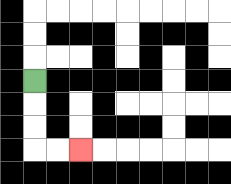{'start': '[1, 3]', 'end': '[3, 6]', 'path_directions': 'D,D,D,R,R', 'path_coordinates': '[[1, 3], [1, 4], [1, 5], [1, 6], [2, 6], [3, 6]]'}